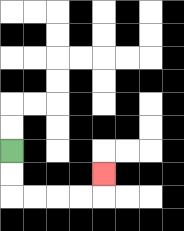{'start': '[0, 6]', 'end': '[4, 7]', 'path_directions': 'D,D,R,R,R,R,U', 'path_coordinates': '[[0, 6], [0, 7], [0, 8], [1, 8], [2, 8], [3, 8], [4, 8], [4, 7]]'}